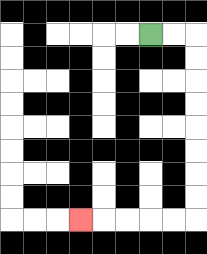{'start': '[6, 1]', 'end': '[3, 9]', 'path_directions': 'R,R,D,D,D,D,D,D,D,D,L,L,L,L,L', 'path_coordinates': '[[6, 1], [7, 1], [8, 1], [8, 2], [8, 3], [8, 4], [8, 5], [8, 6], [8, 7], [8, 8], [8, 9], [7, 9], [6, 9], [5, 9], [4, 9], [3, 9]]'}